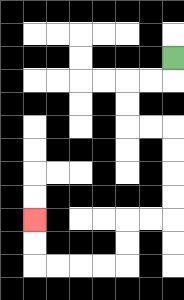{'start': '[7, 2]', 'end': '[1, 9]', 'path_directions': 'D,L,L,D,D,R,R,D,D,D,D,L,L,D,D,L,L,L,L,U,U', 'path_coordinates': '[[7, 2], [7, 3], [6, 3], [5, 3], [5, 4], [5, 5], [6, 5], [7, 5], [7, 6], [7, 7], [7, 8], [7, 9], [6, 9], [5, 9], [5, 10], [5, 11], [4, 11], [3, 11], [2, 11], [1, 11], [1, 10], [1, 9]]'}